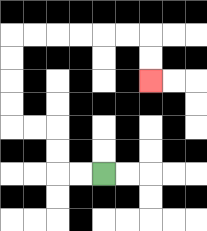{'start': '[4, 7]', 'end': '[6, 3]', 'path_directions': 'L,L,U,U,L,L,U,U,U,U,R,R,R,R,R,R,D,D', 'path_coordinates': '[[4, 7], [3, 7], [2, 7], [2, 6], [2, 5], [1, 5], [0, 5], [0, 4], [0, 3], [0, 2], [0, 1], [1, 1], [2, 1], [3, 1], [4, 1], [5, 1], [6, 1], [6, 2], [6, 3]]'}